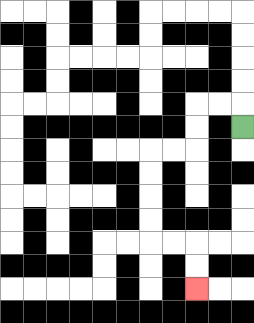{'start': '[10, 5]', 'end': '[8, 12]', 'path_directions': 'U,L,L,D,D,L,L,D,D,D,D,R,R,D,D', 'path_coordinates': '[[10, 5], [10, 4], [9, 4], [8, 4], [8, 5], [8, 6], [7, 6], [6, 6], [6, 7], [6, 8], [6, 9], [6, 10], [7, 10], [8, 10], [8, 11], [8, 12]]'}